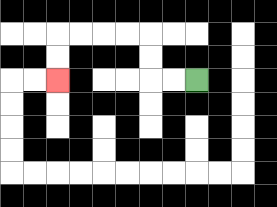{'start': '[8, 3]', 'end': '[2, 3]', 'path_directions': 'L,L,U,U,L,L,L,L,D,D', 'path_coordinates': '[[8, 3], [7, 3], [6, 3], [6, 2], [6, 1], [5, 1], [4, 1], [3, 1], [2, 1], [2, 2], [2, 3]]'}